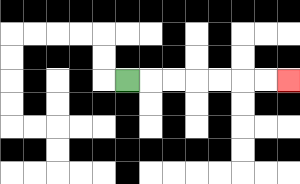{'start': '[5, 3]', 'end': '[12, 3]', 'path_directions': 'R,R,R,R,R,R,R', 'path_coordinates': '[[5, 3], [6, 3], [7, 3], [8, 3], [9, 3], [10, 3], [11, 3], [12, 3]]'}